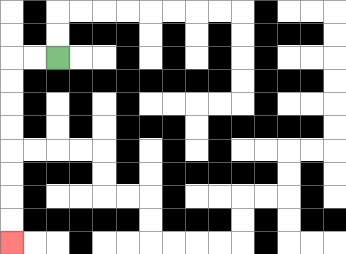{'start': '[2, 2]', 'end': '[0, 10]', 'path_directions': 'L,L,D,D,D,D,D,D,D,D', 'path_coordinates': '[[2, 2], [1, 2], [0, 2], [0, 3], [0, 4], [0, 5], [0, 6], [0, 7], [0, 8], [0, 9], [0, 10]]'}